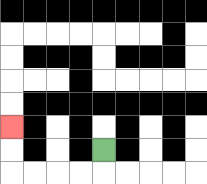{'start': '[4, 6]', 'end': '[0, 5]', 'path_directions': 'D,L,L,L,L,U,U', 'path_coordinates': '[[4, 6], [4, 7], [3, 7], [2, 7], [1, 7], [0, 7], [0, 6], [0, 5]]'}